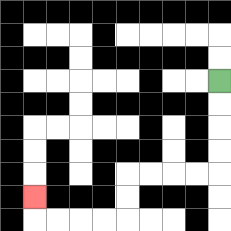{'start': '[9, 3]', 'end': '[1, 8]', 'path_directions': 'D,D,D,D,L,L,L,L,D,D,L,L,L,L,U', 'path_coordinates': '[[9, 3], [9, 4], [9, 5], [9, 6], [9, 7], [8, 7], [7, 7], [6, 7], [5, 7], [5, 8], [5, 9], [4, 9], [3, 9], [2, 9], [1, 9], [1, 8]]'}